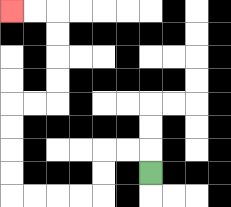{'start': '[6, 7]', 'end': '[0, 0]', 'path_directions': 'U,L,L,D,D,L,L,L,L,U,U,U,U,R,R,U,U,U,U,L,L', 'path_coordinates': '[[6, 7], [6, 6], [5, 6], [4, 6], [4, 7], [4, 8], [3, 8], [2, 8], [1, 8], [0, 8], [0, 7], [0, 6], [0, 5], [0, 4], [1, 4], [2, 4], [2, 3], [2, 2], [2, 1], [2, 0], [1, 0], [0, 0]]'}